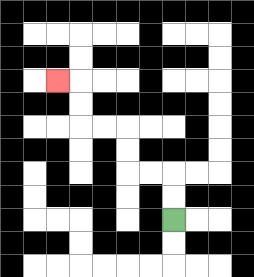{'start': '[7, 9]', 'end': '[2, 3]', 'path_directions': 'U,U,L,L,U,U,L,L,U,U,L', 'path_coordinates': '[[7, 9], [7, 8], [7, 7], [6, 7], [5, 7], [5, 6], [5, 5], [4, 5], [3, 5], [3, 4], [3, 3], [2, 3]]'}